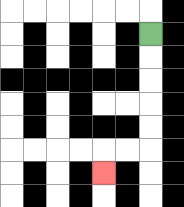{'start': '[6, 1]', 'end': '[4, 7]', 'path_directions': 'D,D,D,D,D,L,L,D', 'path_coordinates': '[[6, 1], [6, 2], [6, 3], [6, 4], [6, 5], [6, 6], [5, 6], [4, 6], [4, 7]]'}